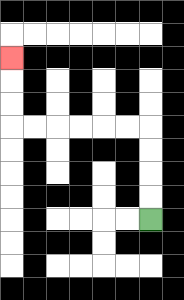{'start': '[6, 9]', 'end': '[0, 2]', 'path_directions': 'U,U,U,U,L,L,L,L,L,L,U,U,U', 'path_coordinates': '[[6, 9], [6, 8], [6, 7], [6, 6], [6, 5], [5, 5], [4, 5], [3, 5], [2, 5], [1, 5], [0, 5], [0, 4], [0, 3], [0, 2]]'}